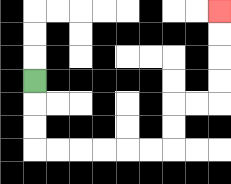{'start': '[1, 3]', 'end': '[9, 0]', 'path_directions': 'D,D,D,R,R,R,R,R,R,U,U,R,R,U,U,U,U', 'path_coordinates': '[[1, 3], [1, 4], [1, 5], [1, 6], [2, 6], [3, 6], [4, 6], [5, 6], [6, 6], [7, 6], [7, 5], [7, 4], [8, 4], [9, 4], [9, 3], [9, 2], [9, 1], [9, 0]]'}